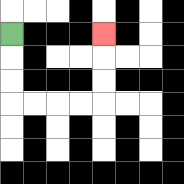{'start': '[0, 1]', 'end': '[4, 1]', 'path_directions': 'D,D,D,R,R,R,R,U,U,U', 'path_coordinates': '[[0, 1], [0, 2], [0, 3], [0, 4], [1, 4], [2, 4], [3, 4], [4, 4], [4, 3], [4, 2], [4, 1]]'}